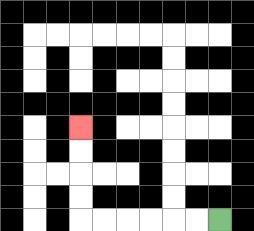{'start': '[9, 9]', 'end': '[3, 5]', 'path_directions': 'L,L,L,L,L,L,U,U,U,U', 'path_coordinates': '[[9, 9], [8, 9], [7, 9], [6, 9], [5, 9], [4, 9], [3, 9], [3, 8], [3, 7], [3, 6], [3, 5]]'}